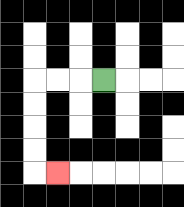{'start': '[4, 3]', 'end': '[2, 7]', 'path_directions': 'L,L,L,D,D,D,D,R', 'path_coordinates': '[[4, 3], [3, 3], [2, 3], [1, 3], [1, 4], [1, 5], [1, 6], [1, 7], [2, 7]]'}